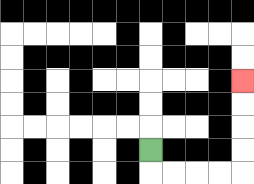{'start': '[6, 6]', 'end': '[10, 3]', 'path_directions': 'D,R,R,R,R,U,U,U,U', 'path_coordinates': '[[6, 6], [6, 7], [7, 7], [8, 7], [9, 7], [10, 7], [10, 6], [10, 5], [10, 4], [10, 3]]'}